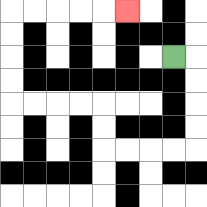{'start': '[7, 2]', 'end': '[5, 0]', 'path_directions': 'R,D,D,D,D,L,L,L,L,U,U,L,L,L,L,U,U,U,U,R,R,R,R,R', 'path_coordinates': '[[7, 2], [8, 2], [8, 3], [8, 4], [8, 5], [8, 6], [7, 6], [6, 6], [5, 6], [4, 6], [4, 5], [4, 4], [3, 4], [2, 4], [1, 4], [0, 4], [0, 3], [0, 2], [0, 1], [0, 0], [1, 0], [2, 0], [3, 0], [4, 0], [5, 0]]'}